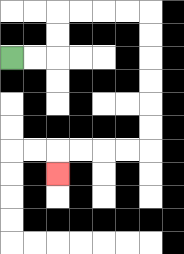{'start': '[0, 2]', 'end': '[2, 7]', 'path_directions': 'R,R,U,U,R,R,R,R,D,D,D,D,D,D,L,L,L,L,D', 'path_coordinates': '[[0, 2], [1, 2], [2, 2], [2, 1], [2, 0], [3, 0], [4, 0], [5, 0], [6, 0], [6, 1], [6, 2], [6, 3], [6, 4], [6, 5], [6, 6], [5, 6], [4, 6], [3, 6], [2, 6], [2, 7]]'}